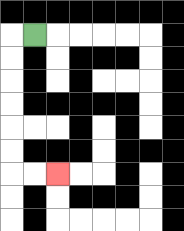{'start': '[1, 1]', 'end': '[2, 7]', 'path_directions': 'L,D,D,D,D,D,D,R,R', 'path_coordinates': '[[1, 1], [0, 1], [0, 2], [0, 3], [0, 4], [0, 5], [0, 6], [0, 7], [1, 7], [2, 7]]'}